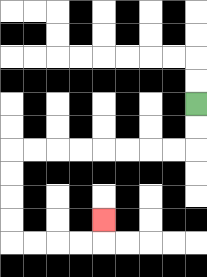{'start': '[8, 4]', 'end': '[4, 9]', 'path_directions': 'D,D,L,L,L,L,L,L,L,L,D,D,D,D,R,R,R,R,U', 'path_coordinates': '[[8, 4], [8, 5], [8, 6], [7, 6], [6, 6], [5, 6], [4, 6], [3, 6], [2, 6], [1, 6], [0, 6], [0, 7], [0, 8], [0, 9], [0, 10], [1, 10], [2, 10], [3, 10], [4, 10], [4, 9]]'}